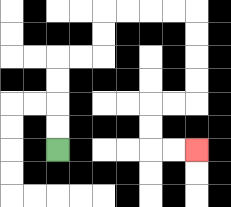{'start': '[2, 6]', 'end': '[8, 6]', 'path_directions': 'U,U,U,U,R,R,U,U,R,R,R,R,D,D,D,D,L,L,D,D,R,R', 'path_coordinates': '[[2, 6], [2, 5], [2, 4], [2, 3], [2, 2], [3, 2], [4, 2], [4, 1], [4, 0], [5, 0], [6, 0], [7, 0], [8, 0], [8, 1], [8, 2], [8, 3], [8, 4], [7, 4], [6, 4], [6, 5], [6, 6], [7, 6], [8, 6]]'}